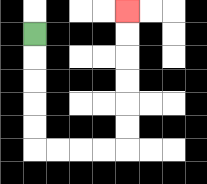{'start': '[1, 1]', 'end': '[5, 0]', 'path_directions': 'D,D,D,D,D,R,R,R,R,U,U,U,U,U,U', 'path_coordinates': '[[1, 1], [1, 2], [1, 3], [1, 4], [1, 5], [1, 6], [2, 6], [3, 6], [4, 6], [5, 6], [5, 5], [5, 4], [5, 3], [5, 2], [5, 1], [5, 0]]'}